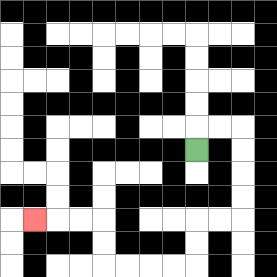{'start': '[8, 6]', 'end': '[1, 9]', 'path_directions': 'U,R,R,D,D,D,D,L,L,D,D,L,L,L,L,U,U,L,L,L', 'path_coordinates': '[[8, 6], [8, 5], [9, 5], [10, 5], [10, 6], [10, 7], [10, 8], [10, 9], [9, 9], [8, 9], [8, 10], [8, 11], [7, 11], [6, 11], [5, 11], [4, 11], [4, 10], [4, 9], [3, 9], [2, 9], [1, 9]]'}